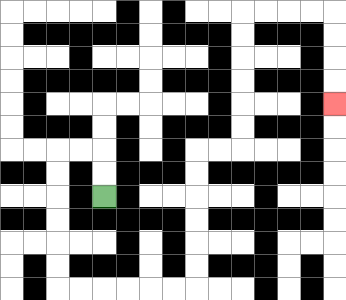{'start': '[4, 8]', 'end': '[14, 4]', 'path_directions': 'U,U,L,L,D,D,D,D,D,D,R,R,R,R,R,R,U,U,U,U,U,U,R,R,U,U,U,U,U,U,R,R,R,R,D,D,D,D', 'path_coordinates': '[[4, 8], [4, 7], [4, 6], [3, 6], [2, 6], [2, 7], [2, 8], [2, 9], [2, 10], [2, 11], [2, 12], [3, 12], [4, 12], [5, 12], [6, 12], [7, 12], [8, 12], [8, 11], [8, 10], [8, 9], [8, 8], [8, 7], [8, 6], [9, 6], [10, 6], [10, 5], [10, 4], [10, 3], [10, 2], [10, 1], [10, 0], [11, 0], [12, 0], [13, 0], [14, 0], [14, 1], [14, 2], [14, 3], [14, 4]]'}